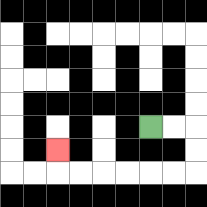{'start': '[6, 5]', 'end': '[2, 6]', 'path_directions': 'R,R,D,D,L,L,L,L,L,L,U', 'path_coordinates': '[[6, 5], [7, 5], [8, 5], [8, 6], [8, 7], [7, 7], [6, 7], [5, 7], [4, 7], [3, 7], [2, 7], [2, 6]]'}